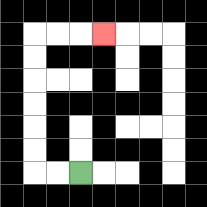{'start': '[3, 7]', 'end': '[4, 1]', 'path_directions': 'L,L,U,U,U,U,U,U,R,R,R', 'path_coordinates': '[[3, 7], [2, 7], [1, 7], [1, 6], [1, 5], [1, 4], [1, 3], [1, 2], [1, 1], [2, 1], [3, 1], [4, 1]]'}